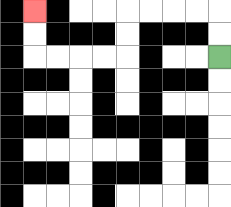{'start': '[9, 2]', 'end': '[1, 0]', 'path_directions': 'U,U,L,L,L,L,D,D,L,L,L,L,U,U', 'path_coordinates': '[[9, 2], [9, 1], [9, 0], [8, 0], [7, 0], [6, 0], [5, 0], [5, 1], [5, 2], [4, 2], [3, 2], [2, 2], [1, 2], [1, 1], [1, 0]]'}